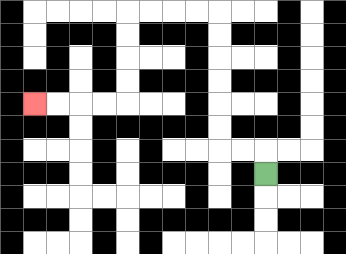{'start': '[11, 7]', 'end': '[1, 4]', 'path_directions': 'U,L,L,U,U,U,U,U,U,L,L,L,L,D,D,D,D,L,L,L,L', 'path_coordinates': '[[11, 7], [11, 6], [10, 6], [9, 6], [9, 5], [9, 4], [9, 3], [9, 2], [9, 1], [9, 0], [8, 0], [7, 0], [6, 0], [5, 0], [5, 1], [5, 2], [5, 3], [5, 4], [4, 4], [3, 4], [2, 4], [1, 4]]'}